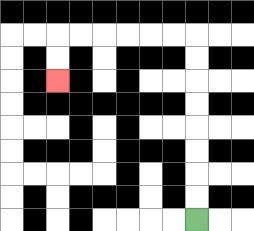{'start': '[8, 9]', 'end': '[2, 3]', 'path_directions': 'U,U,U,U,U,U,U,U,L,L,L,L,L,L,D,D', 'path_coordinates': '[[8, 9], [8, 8], [8, 7], [8, 6], [8, 5], [8, 4], [8, 3], [8, 2], [8, 1], [7, 1], [6, 1], [5, 1], [4, 1], [3, 1], [2, 1], [2, 2], [2, 3]]'}